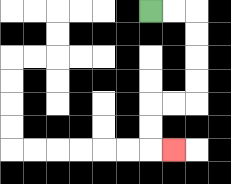{'start': '[6, 0]', 'end': '[7, 6]', 'path_directions': 'R,R,D,D,D,D,L,L,D,D,R', 'path_coordinates': '[[6, 0], [7, 0], [8, 0], [8, 1], [8, 2], [8, 3], [8, 4], [7, 4], [6, 4], [6, 5], [6, 6], [7, 6]]'}